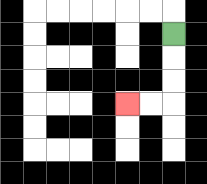{'start': '[7, 1]', 'end': '[5, 4]', 'path_directions': 'D,D,D,L,L', 'path_coordinates': '[[7, 1], [7, 2], [7, 3], [7, 4], [6, 4], [5, 4]]'}